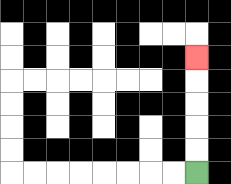{'start': '[8, 7]', 'end': '[8, 2]', 'path_directions': 'U,U,U,U,U', 'path_coordinates': '[[8, 7], [8, 6], [8, 5], [8, 4], [8, 3], [8, 2]]'}